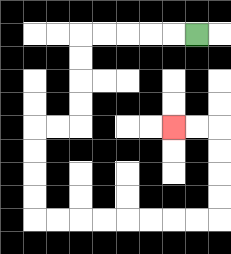{'start': '[8, 1]', 'end': '[7, 5]', 'path_directions': 'L,L,L,L,L,D,D,D,D,L,L,D,D,D,D,R,R,R,R,R,R,R,R,U,U,U,U,L,L', 'path_coordinates': '[[8, 1], [7, 1], [6, 1], [5, 1], [4, 1], [3, 1], [3, 2], [3, 3], [3, 4], [3, 5], [2, 5], [1, 5], [1, 6], [1, 7], [1, 8], [1, 9], [2, 9], [3, 9], [4, 9], [5, 9], [6, 9], [7, 9], [8, 9], [9, 9], [9, 8], [9, 7], [9, 6], [9, 5], [8, 5], [7, 5]]'}